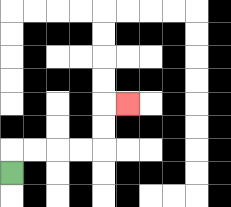{'start': '[0, 7]', 'end': '[5, 4]', 'path_directions': 'U,R,R,R,R,U,U,R', 'path_coordinates': '[[0, 7], [0, 6], [1, 6], [2, 6], [3, 6], [4, 6], [4, 5], [4, 4], [5, 4]]'}